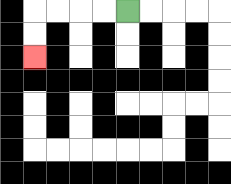{'start': '[5, 0]', 'end': '[1, 2]', 'path_directions': 'L,L,L,L,D,D', 'path_coordinates': '[[5, 0], [4, 0], [3, 0], [2, 0], [1, 0], [1, 1], [1, 2]]'}